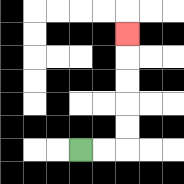{'start': '[3, 6]', 'end': '[5, 1]', 'path_directions': 'R,R,U,U,U,U,U', 'path_coordinates': '[[3, 6], [4, 6], [5, 6], [5, 5], [5, 4], [5, 3], [5, 2], [5, 1]]'}